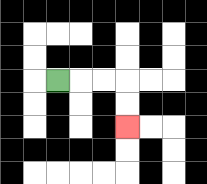{'start': '[2, 3]', 'end': '[5, 5]', 'path_directions': 'R,R,R,D,D', 'path_coordinates': '[[2, 3], [3, 3], [4, 3], [5, 3], [5, 4], [5, 5]]'}